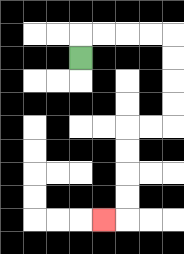{'start': '[3, 2]', 'end': '[4, 9]', 'path_directions': 'U,R,R,R,R,D,D,D,D,L,L,D,D,D,D,L', 'path_coordinates': '[[3, 2], [3, 1], [4, 1], [5, 1], [6, 1], [7, 1], [7, 2], [7, 3], [7, 4], [7, 5], [6, 5], [5, 5], [5, 6], [5, 7], [5, 8], [5, 9], [4, 9]]'}